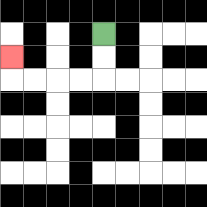{'start': '[4, 1]', 'end': '[0, 2]', 'path_directions': 'D,D,L,L,L,L,U', 'path_coordinates': '[[4, 1], [4, 2], [4, 3], [3, 3], [2, 3], [1, 3], [0, 3], [0, 2]]'}